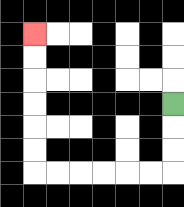{'start': '[7, 4]', 'end': '[1, 1]', 'path_directions': 'D,D,D,L,L,L,L,L,L,U,U,U,U,U,U', 'path_coordinates': '[[7, 4], [7, 5], [7, 6], [7, 7], [6, 7], [5, 7], [4, 7], [3, 7], [2, 7], [1, 7], [1, 6], [1, 5], [1, 4], [1, 3], [1, 2], [1, 1]]'}